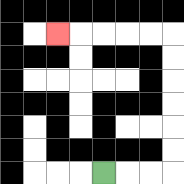{'start': '[4, 7]', 'end': '[2, 1]', 'path_directions': 'R,R,R,U,U,U,U,U,U,L,L,L,L,L', 'path_coordinates': '[[4, 7], [5, 7], [6, 7], [7, 7], [7, 6], [7, 5], [7, 4], [7, 3], [7, 2], [7, 1], [6, 1], [5, 1], [4, 1], [3, 1], [2, 1]]'}